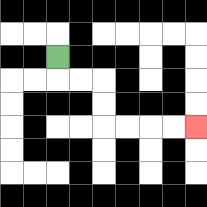{'start': '[2, 2]', 'end': '[8, 5]', 'path_directions': 'D,R,R,D,D,R,R,R,R', 'path_coordinates': '[[2, 2], [2, 3], [3, 3], [4, 3], [4, 4], [4, 5], [5, 5], [6, 5], [7, 5], [8, 5]]'}